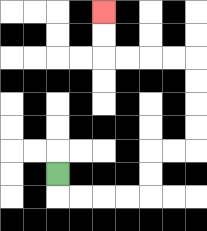{'start': '[2, 7]', 'end': '[4, 0]', 'path_directions': 'D,R,R,R,R,U,U,R,R,U,U,U,U,L,L,L,L,U,U', 'path_coordinates': '[[2, 7], [2, 8], [3, 8], [4, 8], [5, 8], [6, 8], [6, 7], [6, 6], [7, 6], [8, 6], [8, 5], [8, 4], [8, 3], [8, 2], [7, 2], [6, 2], [5, 2], [4, 2], [4, 1], [4, 0]]'}